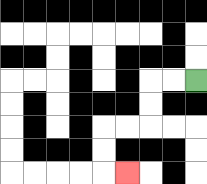{'start': '[8, 3]', 'end': '[5, 7]', 'path_directions': 'L,L,D,D,L,L,D,D,R', 'path_coordinates': '[[8, 3], [7, 3], [6, 3], [6, 4], [6, 5], [5, 5], [4, 5], [4, 6], [4, 7], [5, 7]]'}